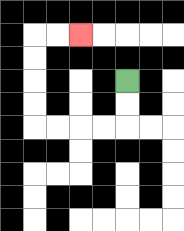{'start': '[5, 3]', 'end': '[3, 1]', 'path_directions': 'D,D,L,L,L,L,U,U,U,U,R,R', 'path_coordinates': '[[5, 3], [5, 4], [5, 5], [4, 5], [3, 5], [2, 5], [1, 5], [1, 4], [1, 3], [1, 2], [1, 1], [2, 1], [3, 1]]'}